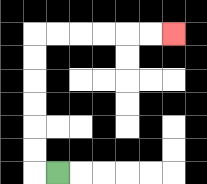{'start': '[2, 7]', 'end': '[7, 1]', 'path_directions': 'L,U,U,U,U,U,U,R,R,R,R,R,R', 'path_coordinates': '[[2, 7], [1, 7], [1, 6], [1, 5], [1, 4], [1, 3], [1, 2], [1, 1], [2, 1], [3, 1], [4, 1], [5, 1], [6, 1], [7, 1]]'}